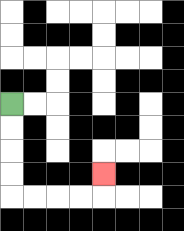{'start': '[0, 4]', 'end': '[4, 7]', 'path_directions': 'D,D,D,D,R,R,R,R,U', 'path_coordinates': '[[0, 4], [0, 5], [0, 6], [0, 7], [0, 8], [1, 8], [2, 8], [3, 8], [4, 8], [4, 7]]'}